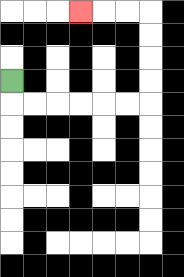{'start': '[0, 3]', 'end': '[3, 0]', 'path_directions': 'D,R,R,R,R,R,R,U,U,U,U,L,L,L', 'path_coordinates': '[[0, 3], [0, 4], [1, 4], [2, 4], [3, 4], [4, 4], [5, 4], [6, 4], [6, 3], [6, 2], [6, 1], [6, 0], [5, 0], [4, 0], [3, 0]]'}